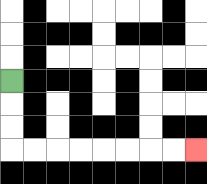{'start': '[0, 3]', 'end': '[8, 6]', 'path_directions': 'D,D,D,R,R,R,R,R,R,R,R', 'path_coordinates': '[[0, 3], [0, 4], [0, 5], [0, 6], [1, 6], [2, 6], [3, 6], [4, 6], [5, 6], [6, 6], [7, 6], [8, 6]]'}